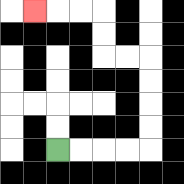{'start': '[2, 6]', 'end': '[1, 0]', 'path_directions': 'R,R,R,R,U,U,U,U,L,L,U,U,L,L,L', 'path_coordinates': '[[2, 6], [3, 6], [4, 6], [5, 6], [6, 6], [6, 5], [6, 4], [6, 3], [6, 2], [5, 2], [4, 2], [4, 1], [4, 0], [3, 0], [2, 0], [1, 0]]'}